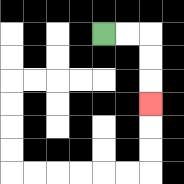{'start': '[4, 1]', 'end': '[6, 4]', 'path_directions': 'R,R,D,D,D', 'path_coordinates': '[[4, 1], [5, 1], [6, 1], [6, 2], [6, 3], [6, 4]]'}